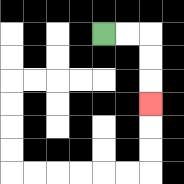{'start': '[4, 1]', 'end': '[6, 4]', 'path_directions': 'R,R,D,D,D', 'path_coordinates': '[[4, 1], [5, 1], [6, 1], [6, 2], [6, 3], [6, 4]]'}